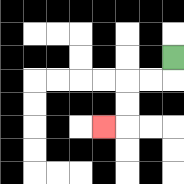{'start': '[7, 2]', 'end': '[4, 5]', 'path_directions': 'D,L,L,D,D,L', 'path_coordinates': '[[7, 2], [7, 3], [6, 3], [5, 3], [5, 4], [5, 5], [4, 5]]'}